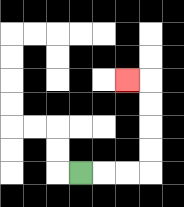{'start': '[3, 7]', 'end': '[5, 3]', 'path_directions': 'R,R,R,U,U,U,U,L', 'path_coordinates': '[[3, 7], [4, 7], [5, 7], [6, 7], [6, 6], [6, 5], [6, 4], [6, 3], [5, 3]]'}